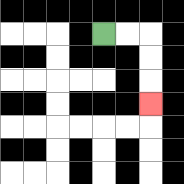{'start': '[4, 1]', 'end': '[6, 4]', 'path_directions': 'R,R,D,D,D', 'path_coordinates': '[[4, 1], [5, 1], [6, 1], [6, 2], [6, 3], [6, 4]]'}